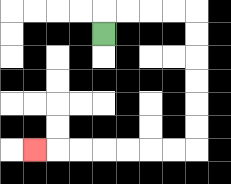{'start': '[4, 1]', 'end': '[1, 6]', 'path_directions': 'U,R,R,R,R,D,D,D,D,D,D,L,L,L,L,L,L,L', 'path_coordinates': '[[4, 1], [4, 0], [5, 0], [6, 0], [7, 0], [8, 0], [8, 1], [8, 2], [8, 3], [8, 4], [8, 5], [8, 6], [7, 6], [6, 6], [5, 6], [4, 6], [3, 6], [2, 6], [1, 6]]'}